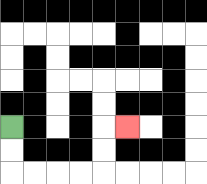{'start': '[0, 5]', 'end': '[5, 5]', 'path_directions': 'D,D,R,R,R,R,U,U,R', 'path_coordinates': '[[0, 5], [0, 6], [0, 7], [1, 7], [2, 7], [3, 7], [4, 7], [4, 6], [4, 5], [5, 5]]'}